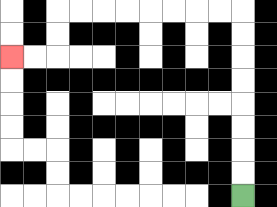{'start': '[10, 8]', 'end': '[0, 2]', 'path_directions': 'U,U,U,U,U,U,U,U,L,L,L,L,L,L,L,L,D,D,L,L', 'path_coordinates': '[[10, 8], [10, 7], [10, 6], [10, 5], [10, 4], [10, 3], [10, 2], [10, 1], [10, 0], [9, 0], [8, 0], [7, 0], [6, 0], [5, 0], [4, 0], [3, 0], [2, 0], [2, 1], [2, 2], [1, 2], [0, 2]]'}